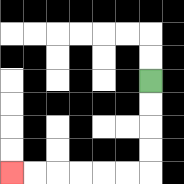{'start': '[6, 3]', 'end': '[0, 7]', 'path_directions': 'D,D,D,D,L,L,L,L,L,L', 'path_coordinates': '[[6, 3], [6, 4], [6, 5], [6, 6], [6, 7], [5, 7], [4, 7], [3, 7], [2, 7], [1, 7], [0, 7]]'}